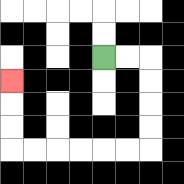{'start': '[4, 2]', 'end': '[0, 3]', 'path_directions': 'R,R,D,D,D,D,L,L,L,L,L,L,U,U,U', 'path_coordinates': '[[4, 2], [5, 2], [6, 2], [6, 3], [6, 4], [6, 5], [6, 6], [5, 6], [4, 6], [3, 6], [2, 6], [1, 6], [0, 6], [0, 5], [0, 4], [0, 3]]'}